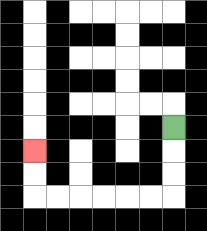{'start': '[7, 5]', 'end': '[1, 6]', 'path_directions': 'D,D,D,L,L,L,L,L,L,U,U', 'path_coordinates': '[[7, 5], [7, 6], [7, 7], [7, 8], [6, 8], [5, 8], [4, 8], [3, 8], [2, 8], [1, 8], [1, 7], [1, 6]]'}